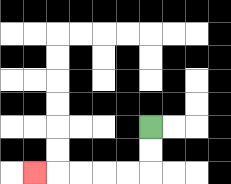{'start': '[6, 5]', 'end': '[1, 7]', 'path_directions': 'D,D,L,L,L,L,L', 'path_coordinates': '[[6, 5], [6, 6], [6, 7], [5, 7], [4, 7], [3, 7], [2, 7], [1, 7]]'}